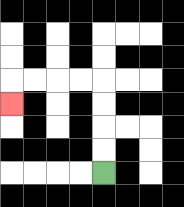{'start': '[4, 7]', 'end': '[0, 4]', 'path_directions': 'U,U,U,U,L,L,L,L,D', 'path_coordinates': '[[4, 7], [4, 6], [4, 5], [4, 4], [4, 3], [3, 3], [2, 3], [1, 3], [0, 3], [0, 4]]'}